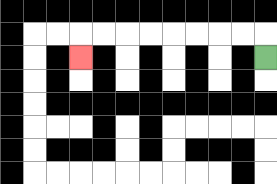{'start': '[11, 2]', 'end': '[3, 2]', 'path_directions': 'U,L,L,L,L,L,L,L,L,D', 'path_coordinates': '[[11, 2], [11, 1], [10, 1], [9, 1], [8, 1], [7, 1], [6, 1], [5, 1], [4, 1], [3, 1], [3, 2]]'}